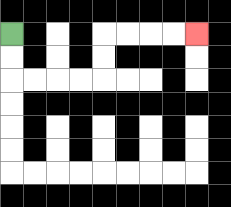{'start': '[0, 1]', 'end': '[8, 1]', 'path_directions': 'D,D,R,R,R,R,U,U,R,R,R,R', 'path_coordinates': '[[0, 1], [0, 2], [0, 3], [1, 3], [2, 3], [3, 3], [4, 3], [4, 2], [4, 1], [5, 1], [6, 1], [7, 1], [8, 1]]'}